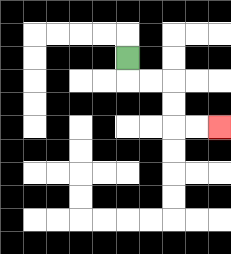{'start': '[5, 2]', 'end': '[9, 5]', 'path_directions': 'D,R,R,D,D,R,R', 'path_coordinates': '[[5, 2], [5, 3], [6, 3], [7, 3], [7, 4], [7, 5], [8, 5], [9, 5]]'}